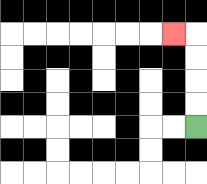{'start': '[8, 5]', 'end': '[7, 1]', 'path_directions': 'U,U,U,U,L', 'path_coordinates': '[[8, 5], [8, 4], [8, 3], [8, 2], [8, 1], [7, 1]]'}